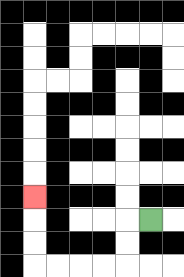{'start': '[6, 9]', 'end': '[1, 8]', 'path_directions': 'L,D,D,L,L,L,L,U,U,U', 'path_coordinates': '[[6, 9], [5, 9], [5, 10], [5, 11], [4, 11], [3, 11], [2, 11], [1, 11], [1, 10], [1, 9], [1, 8]]'}